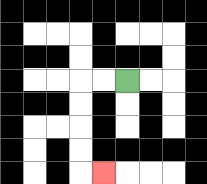{'start': '[5, 3]', 'end': '[4, 7]', 'path_directions': 'L,L,D,D,D,D,R', 'path_coordinates': '[[5, 3], [4, 3], [3, 3], [3, 4], [3, 5], [3, 6], [3, 7], [4, 7]]'}